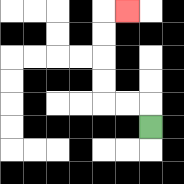{'start': '[6, 5]', 'end': '[5, 0]', 'path_directions': 'U,L,L,U,U,U,U,R', 'path_coordinates': '[[6, 5], [6, 4], [5, 4], [4, 4], [4, 3], [4, 2], [4, 1], [4, 0], [5, 0]]'}